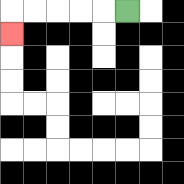{'start': '[5, 0]', 'end': '[0, 1]', 'path_directions': 'L,L,L,L,L,D', 'path_coordinates': '[[5, 0], [4, 0], [3, 0], [2, 0], [1, 0], [0, 0], [0, 1]]'}